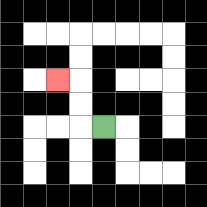{'start': '[4, 5]', 'end': '[2, 3]', 'path_directions': 'L,U,U,L', 'path_coordinates': '[[4, 5], [3, 5], [3, 4], [3, 3], [2, 3]]'}